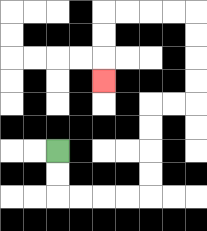{'start': '[2, 6]', 'end': '[4, 3]', 'path_directions': 'D,D,R,R,R,R,U,U,U,U,R,R,U,U,U,U,L,L,L,L,D,D,D', 'path_coordinates': '[[2, 6], [2, 7], [2, 8], [3, 8], [4, 8], [5, 8], [6, 8], [6, 7], [6, 6], [6, 5], [6, 4], [7, 4], [8, 4], [8, 3], [8, 2], [8, 1], [8, 0], [7, 0], [6, 0], [5, 0], [4, 0], [4, 1], [4, 2], [4, 3]]'}